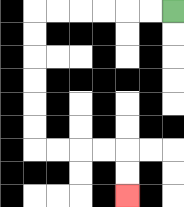{'start': '[7, 0]', 'end': '[5, 8]', 'path_directions': 'L,L,L,L,L,L,D,D,D,D,D,D,R,R,R,R,D,D', 'path_coordinates': '[[7, 0], [6, 0], [5, 0], [4, 0], [3, 0], [2, 0], [1, 0], [1, 1], [1, 2], [1, 3], [1, 4], [1, 5], [1, 6], [2, 6], [3, 6], [4, 6], [5, 6], [5, 7], [5, 8]]'}